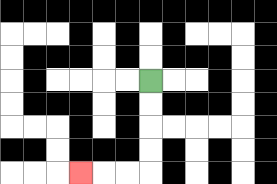{'start': '[6, 3]', 'end': '[3, 7]', 'path_directions': 'D,D,D,D,L,L,L', 'path_coordinates': '[[6, 3], [6, 4], [6, 5], [6, 6], [6, 7], [5, 7], [4, 7], [3, 7]]'}